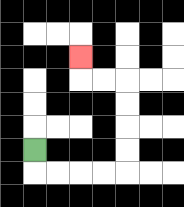{'start': '[1, 6]', 'end': '[3, 2]', 'path_directions': 'D,R,R,R,R,U,U,U,U,L,L,U', 'path_coordinates': '[[1, 6], [1, 7], [2, 7], [3, 7], [4, 7], [5, 7], [5, 6], [5, 5], [5, 4], [5, 3], [4, 3], [3, 3], [3, 2]]'}